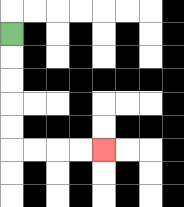{'start': '[0, 1]', 'end': '[4, 6]', 'path_directions': 'D,D,D,D,D,R,R,R,R', 'path_coordinates': '[[0, 1], [0, 2], [0, 3], [0, 4], [0, 5], [0, 6], [1, 6], [2, 6], [3, 6], [4, 6]]'}